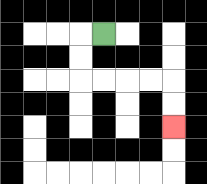{'start': '[4, 1]', 'end': '[7, 5]', 'path_directions': 'L,D,D,R,R,R,R,D,D', 'path_coordinates': '[[4, 1], [3, 1], [3, 2], [3, 3], [4, 3], [5, 3], [6, 3], [7, 3], [7, 4], [7, 5]]'}